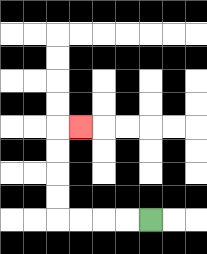{'start': '[6, 9]', 'end': '[3, 5]', 'path_directions': 'L,L,L,L,U,U,U,U,R', 'path_coordinates': '[[6, 9], [5, 9], [4, 9], [3, 9], [2, 9], [2, 8], [2, 7], [2, 6], [2, 5], [3, 5]]'}